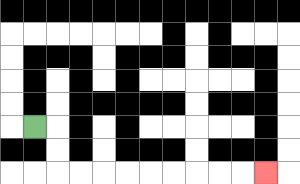{'start': '[1, 5]', 'end': '[11, 7]', 'path_directions': 'R,D,D,R,R,R,R,R,R,R,R,R', 'path_coordinates': '[[1, 5], [2, 5], [2, 6], [2, 7], [3, 7], [4, 7], [5, 7], [6, 7], [7, 7], [8, 7], [9, 7], [10, 7], [11, 7]]'}